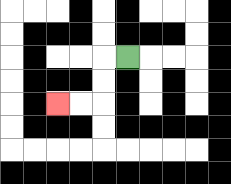{'start': '[5, 2]', 'end': '[2, 4]', 'path_directions': 'L,D,D,L,L', 'path_coordinates': '[[5, 2], [4, 2], [4, 3], [4, 4], [3, 4], [2, 4]]'}